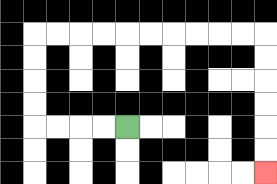{'start': '[5, 5]', 'end': '[11, 7]', 'path_directions': 'L,L,L,L,U,U,U,U,R,R,R,R,R,R,R,R,R,R,D,D,D,D,D,D', 'path_coordinates': '[[5, 5], [4, 5], [3, 5], [2, 5], [1, 5], [1, 4], [1, 3], [1, 2], [1, 1], [2, 1], [3, 1], [4, 1], [5, 1], [6, 1], [7, 1], [8, 1], [9, 1], [10, 1], [11, 1], [11, 2], [11, 3], [11, 4], [11, 5], [11, 6], [11, 7]]'}